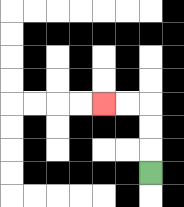{'start': '[6, 7]', 'end': '[4, 4]', 'path_directions': 'U,U,U,L,L', 'path_coordinates': '[[6, 7], [6, 6], [6, 5], [6, 4], [5, 4], [4, 4]]'}